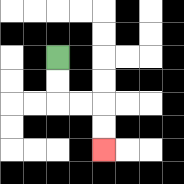{'start': '[2, 2]', 'end': '[4, 6]', 'path_directions': 'D,D,R,R,D,D', 'path_coordinates': '[[2, 2], [2, 3], [2, 4], [3, 4], [4, 4], [4, 5], [4, 6]]'}